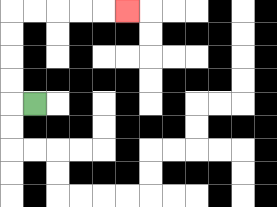{'start': '[1, 4]', 'end': '[5, 0]', 'path_directions': 'L,U,U,U,U,R,R,R,R,R', 'path_coordinates': '[[1, 4], [0, 4], [0, 3], [0, 2], [0, 1], [0, 0], [1, 0], [2, 0], [3, 0], [4, 0], [5, 0]]'}